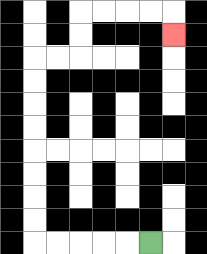{'start': '[6, 10]', 'end': '[7, 1]', 'path_directions': 'L,L,L,L,L,U,U,U,U,U,U,U,U,R,R,U,U,R,R,R,R,D', 'path_coordinates': '[[6, 10], [5, 10], [4, 10], [3, 10], [2, 10], [1, 10], [1, 9], [1, 8], [1, 7], [1, 6], [1, 5], [1, 4], [1, 3], [1, 2], [2, 2], [3, 2], [3, 1], [3, 0], [4, 0], [5, 0], [6, 0], [7, 0], [7, 1]]'}